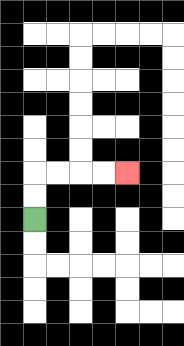{'start': '[1, 9]', 'end': '[5, 7]', 'path_directions': 'U,U,R,R,R,R', 'path_coordinates': '[[1, 9], [1, 8], [1, 7], [2, 7], [3, 7], [4, 7], [5, 7]]'}